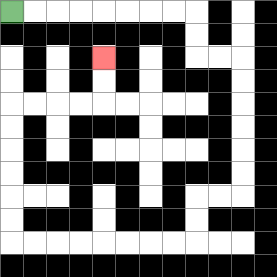{'start': '[0, 0]', 'end': '[4, 2]', 'path_directions': 'R,R,R,R,R,R,R,R,D,D,R,R,D,D,D,D,D,D,L,L,D,D,L,L,L,L,L,L,L,L,U,U,U,U,U,U,R,R,R,R,U,U', 'path_coordinates': '[[0, 0], [1, 0], [2, 0], [3, 0], [4, 0], [5, 0], [6, 0], [7, 0], [8, 0], [8, 1], [8, 2], [9, 2], [10, 2], [10, 3], [10, 4], [10, 5], [10, 6], [10, 7], [10, 8], [9, 8], [8, 8], [8, 9], [8, 10], [7, 10], [6, 10], [5, 10], [4, 10], [3, 10], [2, 10], [1, 10], [0, 10], [0, 9], [0, 8], [0, 7], [0, 6], [0, 5], [0, 4], [1, 4], [2, 4], [3, 4], [4, 4], [4, 3], [4, 2]]'}